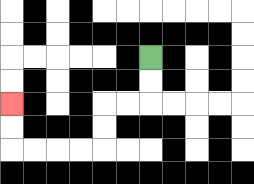{'start': '[6, 2]', 'end': '[0, 4]', 'path_directions': 'D,D,L,L,D,D,L,L,L,L,U,U', 'path_coordinates': '[[6, 2], [6, 3], [6, 4], [5, 4], [4, 4], [4, 5], [4, 6], [3, 6], [2, 6], [1, 6], [0, 6], [0, 5], [0, 4]]'}